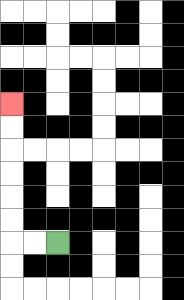{'start': '[2, 10]', 'end': '[0, 4]', 'path_directions': 'L,L,U,U,U,U,U,U', 'path_coordinates': '[[2, 10], [1, 10], [0, 10], [0, 9], [0, 8], [0, 7], [0, 6], [0, 5], [0, 4]]'}